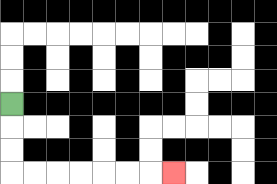{'start': '[0, 4]', 'end': '[7, 7]', 'path_directions': 'D,D,D,R,R,R,R,R,R,R', 'path_coordinates': '[[0, 4], [0, 5], [0, 6], [0, 7], [1, 7], [2, 7], [3, 7], [4, 7], [5, 7], [6, 7], [7, 7]]'}